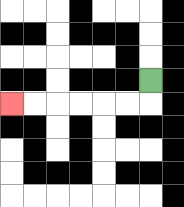{'start': '[6, 3]', 'end': '[0, 4]', 'path_directions': 'D,L,L,L,L,L,L', 'path_coordinates': '[[6, 3], [6, 4], [5, 4], [4, 4], [3, 4], [2, 4], [1, 4], [0, 4]]'}